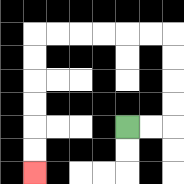{'start': '[5, 5]', 'end': '[1, 7]', 'path_directions': 'R,R,U,U,U,U,L,L,L,L,L,L,D,D,D,D,D,D', 'path_coordinates': '[[5, 5], [6, 5], [7, 5], [7, 4], [7, 3], [7, 2], [7, 1], [6, 1], [5, 1], [4, 1], [3, 1], [2, 1], [1, 1], [1, 2], [1, 3], [1, 4], [1, 5], [1, 6], [1, 7]]'}